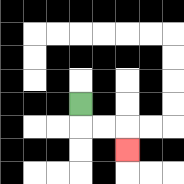{'start': '[3, 4]', 'end': '[5, 6]', 'path_directions': 'D,R,R,D', 'path_coordinates': '[[3, 4], [3, 5], [4, 5], [5, 5], [5, 6]]'}